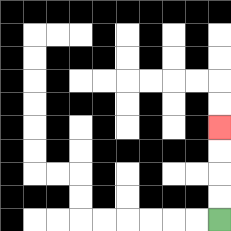{'start': '[9, 9]', 'end': '[9, 5]', 'path_directions': 'U,U,U,U', 'path_coordinates': '[[9, 9], [9, 8], [9, 7], [9, 6], [9, 5]]'}